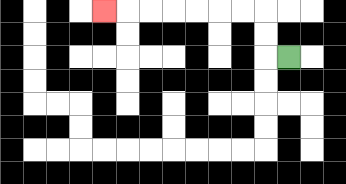{'start': '[12, 2]', 'end': '[4, 0]', 'path_directions': 'L,U,U,L,L,L,L,L,L,L', 'path_coordinates': '[[12, 2], [11, 2], [11, 1], [11, 0], [10, 0], [9, 0], [8, 0], [7, 0], [6, 0], [5, 0], [4, 0]]'}